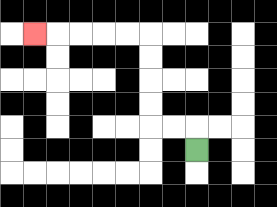{'start': '[8, 6]', 'end': '[1, 1]', 'path_directions': 'U,L,L,U,U,U,U,L,L,L,L,L', 'path_coordinates': '[[8, 6], [8, 5], [7, 5], [6, 5], [6, 4], [6, 3], [6, 2], [6, 1], [5, 1], [4, 1], [3, 1], [2, 1], [1, 1]]'}